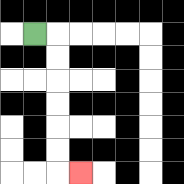{'start': '[1, 1]', 'end': '[3, 7]', 'path_directions': 'R,D,D,D,D,D,D,R', 'path_coordinates': '[[1, 1], [2, 1], [2, 2], [2, 3], [2, 4], [2, 5], [2, 6], [2, 7], [3, 7]]'}